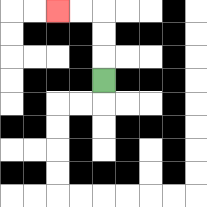{'start': '[4, 3]', 'end': '[2, 0]', 'path_directions': 'U,U,U,L,L', 'path_coordinates': '[[4, 3], [4, 2], [4, 1], [4, 0], [3, 0], [2, 0]]'}